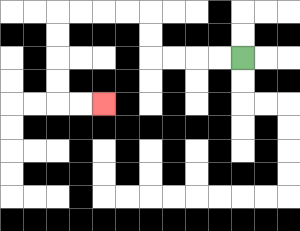{'start': '[10, 2]', 'end': '[4, 4]', 'path_directions': 'L,L,L,L,U,U,L,L,L,L,D,D,D,D,R,R', 'path_coordinates': '[[10, 2], [9, 2], [8, 2], [7, 2], [6, 2], [6, 1], [6, 0], [5, 0], [4, 0], [3, 0], [2, 0], [2, 1], [2, 2], [2, 3], [2, 4], [3, 4], [4, 4]]'}